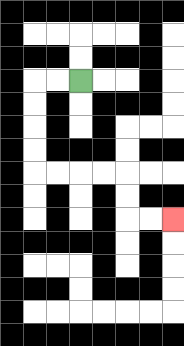{'start': '[3, 3]', 'end': '[7, 9]', 'path_directions': 'L,L,D,D,D,D,R,R,R,R,D,D,R,R', 'path_coordinates': '[[3, 3], [2, 3], [1, 3], [1, 4], [1, 5], [1, 6], [1, 7], [2, 7], [3, 7], [4, 7], [5, 7], [5, 8], [5, 9], [6, 9], [7, 9]]'}